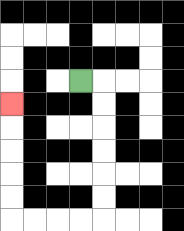{'start': '[3, 3]', 'end': '[0, 4]', 'path_directions': 'R,D,D,D,D,D,D,L,L,L,L,U,U,U,U,U', 'path_coordinates': '[[3, 3], [4, 3], [4, 4], [4, 5], [4, 6], [4, 7], [4, 8], [4, 9], [3, 9], [2, 9], [1, 9], [0, 9], [0, 8], [0, 7], [0, 6], [0, 5], [0, 4]]'}